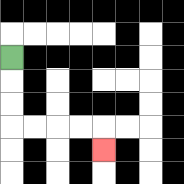{'start': '[0, 2]', 'end': '[4, 6]', 'path_directions': 'D,D,D,R,R,R,R,D', 'path_coordinates': '[[0, 2], [0, 3], [0, 4], [0, 5], [1, 5], [2, 5], [3, 5], [4, 5], [4, 6]]'}